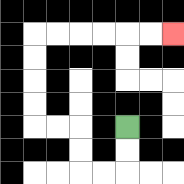{'start': '[5, 5]', 'end': '[7, 1]', 'path_directions': 'D,D,L,L,U,U,L,L,U,U,U,U,R,R,R,R,R,R', 'path_coordinates': '[[5, 5], [5, 6], [5, 7], [4, 7], [3, 7], [3, 6], [3, 5], [2, 5], [1, 5], [1, 4], [1, 3], [1, 2], [1, 1], [2, 1], [3, 1], [4, 1], [5, 1], [6, 1], [7, 1]]'}